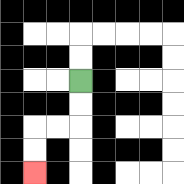{'start': '[3, 3]', 'end': '[1, 7]', 'path_directions': 'D,D,L,L,D,D', 'path_coordinates': '[[3, 3], [3, 4], [3, 5], [2, 5], [1, 5], [1, 6], [1, 7]]'}